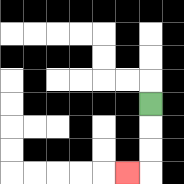{'start': '[6, 4]', 'end': '[5, 7]', 'path_directions': 'D,D,D,L', 'path_coordinates': '[[6, 4], [6, 5], [6, 6], [6, 7], [5, 7]]'}